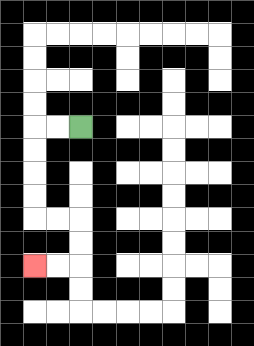{'start': '[3, 5]', 'end': '[1, 11]', 'path_directions': 'L,L,D,D,D,D,R,R,D,D,L,L', 'path_coordinates': '[[3, 5], [2, 5], [1, 5], [1, 6], [1, 7], [1, 8], [1, 9], [2, 9], [3, 9], [3, 10], [3, 11], [2, 11], [1, 11]]'}